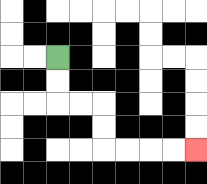{'start': '[2, 2]', 'end': '[8, 6]', 'path_directions': 'D,D,R,R,D,D,R,R,R,R', 'path_coordinates': '[[2, 2], [2, 3], [2, 4], [3, 4], [4, 4], [4, 5], [4, 6], [5, 6], [6, 6], [7, 6], [8, 6]]'}